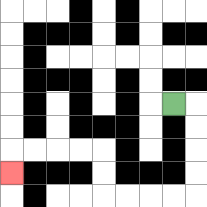{'start': '[7, 4]', 'end': '[0, 7]', 'path_directions': 'R,D,D,D,D,L,L,L,L,U,U,L,L,L,L,D', 'path_coordinates': '[[7, 4], [8, 4], [8, 5], [8, 6], [8, 7], [8, 8], [7, 8], [6, 8], [5, 8], [4, 8], [4, 7], [4, 6], [3, 6], [2, 6], [1, 6], [0, 6], [0, 7]]'}